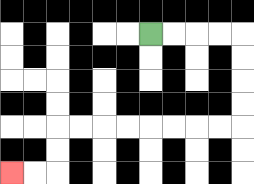{'start': '[6, 1]', 'end': '[0, 7]', 'path_directions': 'R,R,R,R,D,D,D,D,L,L,L,L,L,L,L,L,D,D,L,L', 'path_coordinates': '[[6, 1], [7, 1], [8, 1], [9, 1], [10, 1], [10, 2], [10, 3], [10, 4], [10, 5], [9, 5], [8, 5], [7, 5], [6, 5], [5, 5], [4, 5], [3, 5], [2, 5], [2, 6], [2, 7], [1, 7], [0, 7]]'}